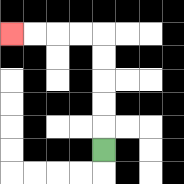{'start': '[4, 6]', 'end': '[0, 1]', 'path_directions': 'U,U,U,U,U,L,L,L,L', 'path_coordinates': '[[4, 6], [4, 5], [4, 4], [4, 3], [4, 2], [4, 1], [3, 1], [2, 1], [1, 1], [0, 1]]'}